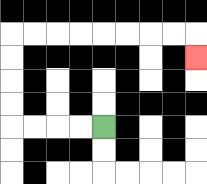{'start': '[4, 5]', 'end': '[8, 2]', 'path_directions': 'L,L,L,L,U,U,U,U,R,R,R,R,R,R,R,R,D', 'path_coordinates': '[[4, 5], [3, 5], [2, 5], [1, 5], [0, 5], [0, 4], [0, 3], [0, 2], [0, 1], [1, 1], [2, 1], [3, 1], [4, 1], [5, 1], [6, 1], [7, 1], [8, 1], [8, 2]]'}